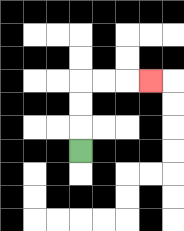{'start': '[3, 6]', 'end': '[6, 3]', 'path_directions': 'U,U,U,R,R,R', 'path_coordinates': '[[3, 6], [3, 5], [3, 4], [3, 3], [4, 3], [5, 3], [6, 3]]'}